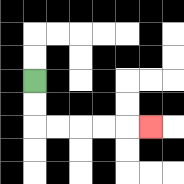{'start': '[1, 3]', 'end': '[6, 5]', 'path_directions': 'D,D,R,R,R,R,R', 'path_coordinates': '[[1, 3], [1, 4], [1, 5], [2, 5], [3, 5], [4, 5], [5, 5], [6, 5]]'}